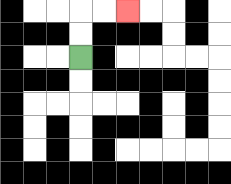{'start': '[3, 2]', 'end': '[5, 0]', 'path_directions': 'U,U,R,R', 'path_coordinates': '[[3, 2], [3, 1], [3, 0], [4, 0], [5, 0]]'}